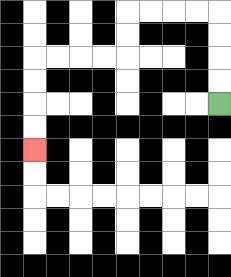{'start': '[9, 4]', 'end': '[1, 6]', 'path_directions': 'U,U,U,U,L,L,L,L,D,D,L,L,L,L,D,D,D,D', 'path_coordinates': '[[9, 4], [9, 3], [9, 2], [9, 1], [9, 0], [8, 0], [7, 0], [6, 0], [5, 0], [5, 1], [5, 2], [4, 2], [3, 2], [2, 2], [1, 2], [1, 3], [1, 4], [1, 5], [1, 6]]'}